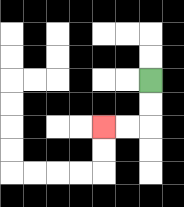{'start': '[6, 3]', 'end': '[4, 5]', 'path_directions': 'D,D,L,L', 'path_coordinates': '[[6, 3], [6, 4], [6, 5], [5, 5], [4, 5]]'}